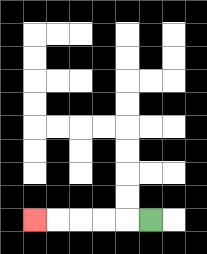{'start': '[6, 9]', 'end': '[1, 9]', 'path_directions': 'L,L,L,L,L', 'path_coordinates': '[[6, 9], [5, 9], [4, 9], [3, 9], [2, 9], [1, 9]]'}